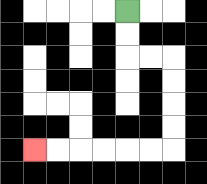{'start': '[5, 0]', 'end': '[1, 6]', 'path_directions': 'D,D,R,R,D,D,D,D,L,L,L,L,L,L', 'path_coordinates': '[[5, 0], [5, 1], [5, 2], [6, 2], [7, 2], [7, 3], [7, 4], [7, 5], [7, 6], [6, 6], [5, 6], [4, 6], [3, 6], [2, 6], [1, 6]]'}